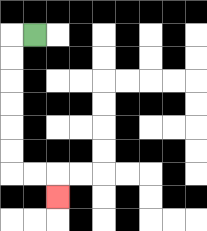{'start': '[1, 1]', 'end': '[2, 8]', 'path_directions': 'L,D,D,D,D,D,D,R,R,D', 'path_coordinates': '[[1, 1], [0, 1], [0, 2], [0, 3], [0, 4], [0, 5], [0, 6], [0, 7], [1, 7], [2, 7], [2, 8]]'}